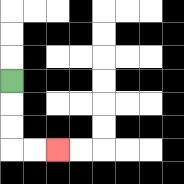{'start': '[0, 3]', 'end': '[2, 6]', 'path_directions': 'D,D,D,R,R', 'path_coordinates': '[[0, 3], [0, 4], [0, 5], [0, 6], [1, 6], [2, 6]]'}